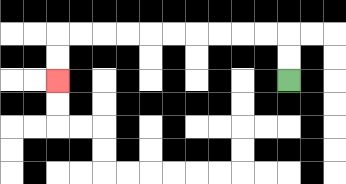{'start': '[12, 3]', 'end': '[2, 3]', 'path_directions': 'U,U,L,L,L,L,L,L,L,L,L,L,D,D', 'path_coordinates': '[[12, 3], [12, 2], [12, 1], [11, 1], [10, 1], [9, 1], [8, 1], [7, 1], [6, 1], [5, 1], [4, 1], [3, 1], [2, 1], [2, 2], [2, 3]]'}